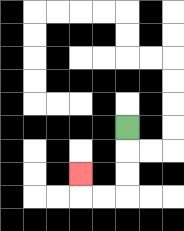{'start': '[5, 5]', 'end': '[3, 7]', 'path_directions': 'D,D,D,L,L,U', 'path_coordinates': '[[5, 5], [5, 6], [5, 7], [5, 8], [4, 8], [3, 8], [3, 7]]'}